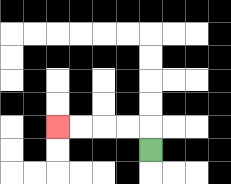{'start': '[6, 6]', 'end': '[2, 5]', 'path_directions': 'U,L,L,L,L', 'path_coordinates': '[[6, 6], [6, 5], [5, 5], [4, 5], [3, 5], [2, 5]]'}